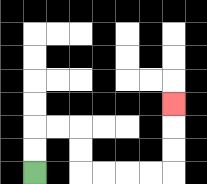{'start': '[1, 7]', 'end': '[7, 4]', 'path_directions': 'U,U,R,R,D,D,R,R,R,R,U,U,U', 'path_coordinates': '[[1, 7], [1, 6], [1, 5], [2, 5], [3, 5], [3, 6], [3, 7], [4, 7], [5, 7], [6, 7], [7, 7], [7, 6], [7, 5], [7, 4]]'}